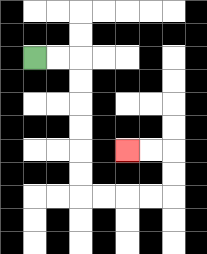{'start': '[1, 2]', 'end': '[5, 6]', 'path_directions': 'R,R,D,D,D,D,D,D,R,R,R,R,U,U,L,L', 'path_coordinates': '[[1, 2], [2, 2], [3, 2], [3, 3], [3, 4], [3, 5], [3, 6], [3, 7], [3, 8], [4, 8], [5, 8], [6, 8], [7, 8], [7, 7], [7, 6], [6, 6], [5, 6]]'}